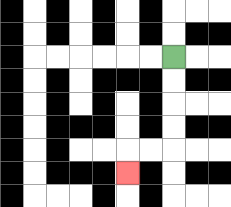{'start': '[7, 2]', 'end': '[5, 7]', 'path_directions': 'D,D,D,D,L,L,D', 'path_coordinates': '[[7, 2], [7, 3], [7, 4], [7, 5], [7, 6], [6, 6], [5, 6], [5, 7]]'}